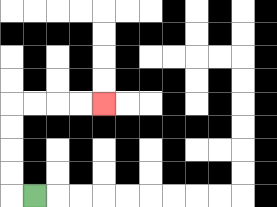{'start': '[1, 8]', 'end': '[4, 4]', 'path_directions': 'L,U,U,U,U,R,R,R,R', 'path_coordinates': '[[1, 8], [0, 8], [0, 7], [0, 6], [0, 5], [0, 4], [1, 4], [2, 4], [3, 4], [4, 4]]'}